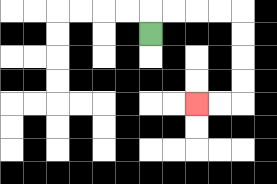{'start': '[6, 1]', 'end': '[8, 4]', 'path_directions': 'U,R,R,R,R,D,D,D,D,L,L', 'path_coordinates': '[[6, 1], [6, 0], [7, 0], [8, 0], [9, 0], [10, 0], [10, 1], [10, 2], [10, 3], [10, 4], [9, 4], [8, 4]]'}